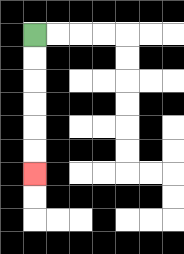{'start': '[1, 1]', 'end': '[1, 7]', 'path_directions': 'D,D,D,D,D,D', 'path_coordinates': '[[1, 1], [1, 2], [1, 3], [1, 4], [1, 5], [1, 6], [1, 7]]'}